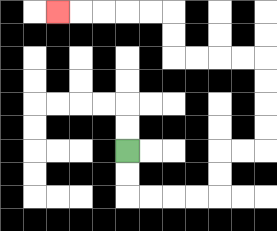{'start': '[5, 6]', 'end': '[2, 0]', 'path_directions': 'D,D,R,R,R,R,U,U,R,R,U,U,U,U,L,L,L,L,U,U,L,L,L,L,L', 'path_coordinates': '[[5, 6], [5, 7], [5, 8], [6, 8], [7, 8], [8, 8], [9, 8], [9, 7], [9, 6], [10, 6], [11, 6], [11, 5], [11, 4], [11, 3], [11, 2], [10, 2], [9, 2], [8, 2], [7, 2], [7, 1], [7, 0], [6, 0], [5, 0], [4, 0], [3, 0], [2, 0]]'}